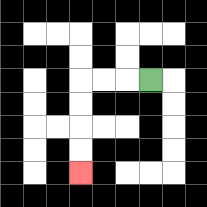{'start': '[6, 3]', 'end': '[3, 7]', 'path_directions': 'L,L,L,D,D,D,D', 'path_coordinates': '[[6, 3], [5, 3], [4, 3], [3, 3], [3, 4], [3, 5], [3, 6], [3, 7]]'}